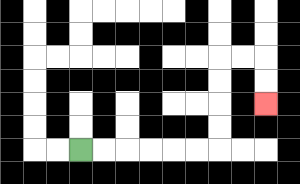{'start': '[3, 6]', 'end': '[11, 4]', 'path_directions': 'R,R,R,R,R,R,U,U,U,U,R,R,D,D', 'path_coordinates': '[[3, 6], [4, 6], [5, 6], [6, 6], [7, 6], [8, 6], [9, 6], [9, 5], [9, 4], [9, 3], [9, 2], [10, 2], [11, 2], [11, 3], [11, 4]]'}